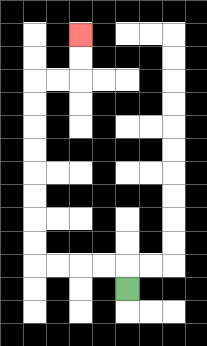{'start': '[5, 12]', 'end': '[3, 1]', 'path_directions': 'U,L,L,L,L,U,U,U,U,U,U,U,U,R,R,U,U', 'path_coordinates': '[[5, 12], [5, 11], [4, 11], [3, 11], [2, 11], [1, 11], [1, 10], [1, 9], [1, 8], [1, 7], [1, 6], [1, 5], [1, 4], [1, 3], [2, 3], [3, 3], [3, 2], [3, 1]]'}